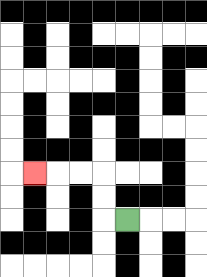{'start': '[5, 9]', 'end': '[1, 7]', 'path_directions': 'L,U,U,L,L,L', 'path_coordinates': '[[5, 9], [4, 9], [4, 8], [4, 7], [3, 7], [2, 7], [1, 7]]'}